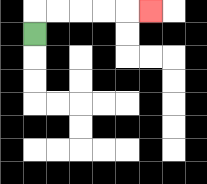{'start': '[1, 1]', 'end': '[6, 0]', 'path_directions': 'U,R,R,R,R,R', 'path_coordinates': '[[1, 1], [1, 0], [2, 0], [3, 0], [4, 0], [5, 0], [6, 0]]'}